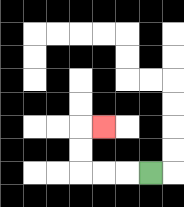{'start': '[6, 7]', 'end': '[4, 5]', 'path_directions': 'L,L,L,U,U,R', 'path_coordinates': '[[6, 7], [5, 7], [4, 7], [3, 7], [3, 6], [3, 5], [4, 5]]'}